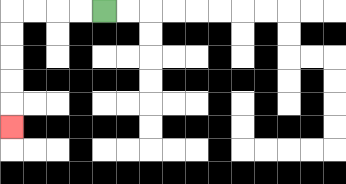{'start': '[4, 0]', 'end': '[0, 5]', 'path_directions': 'L,L,L,L,D,D,D,D,D', 'path_coordinates': '[[4, 0], [3, 0], [2, 0], [1, 0], [0, 0], [0, 1], [0, 2], [0, 3], [0, 4], [0, 5]]'}